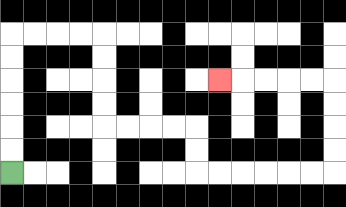{'start': '[0, 7]', 'end': '[9, 3]', 'path_directions': 'U,U,U,U,U,U,R,R,R,R,D,D,D,D,R,R,R,R,D,D,R,R,R,R,R,R,U,U,U,U,L,L,L,L,L', 'path_coordinates': '[[0, 7], [0, 6], [0, 5], [0, 4], [0, 3], [0, 2], [0, 1], [1, 1], [2, 1], [3, 1], [4, 1], [4, 2], [4, 3], [4, 4], [4, 5], [5, 5], [6, 5], [7, 5], [8, 5], [8, 6], [8, 7], [9, 7], [10, 7], [11, 7], [12, 7], [13, 7], [14, 7], [14, 6], [14, 5], [14, 4], [14, 3], [13, 3], [12, 3], [11, 3], [10, 3], [9, 3]]'}